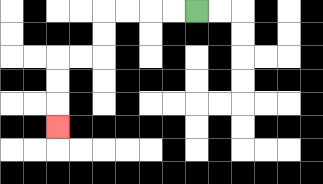{'start': '[8, 0]', 'end': '[2, 5]', 'path_directions': 'L,L,L,L,D,D,L,L,D,D,D', 'path_coordinates': '[[8, 0], [7, 0], [6, 0], [5, 0], [4, 0], [4, 1], [4, 2], [3, 2], [2, 2], [2, 3], [2, 4], [2, 5]]'}